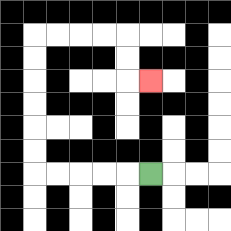{'start': '[6, 7]', 'end': '[6, 3]', 'path_directions': 'L,L,L,L,L,U,U,U,U,U,U,R,R,R,R,D,D,R', 'path_coordinates': '[[6, 7], [5, 7], [4, 7], [3, 7], [2, 7], [1, 7], [1, 6], [1, 5], [1, 4], [1, 3], [1, 2], [1, 1], [2, 1], [3, 1], [4, 1], [5, 1], [5, 2], [5, 3], [6, 3]]'}